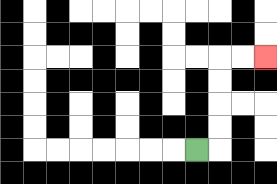{'start': '[8, 6]', 'end': '[11, 2]', 'path_directions': 'R,U,U,U,U,R,R', 'path_coordinates': '[[8, 6], [9, 6], [9, 5], [9, 4], [9, 3], [9, 2], [10, 2], [11, 2]]'}